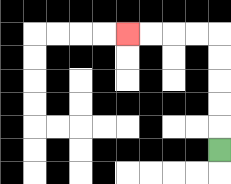{'start': '[9, 6]', 'end': '[5, 1]', 'path_directions': 'U,U,U,U,U,L,L,L,L', 'path_coordinates': '[[9, 6], [9, 5], [9, 4], [9, 3], [9, 2], [9, 1], [8, 1], [7, 1], [6, 1], [5, 1]]'}